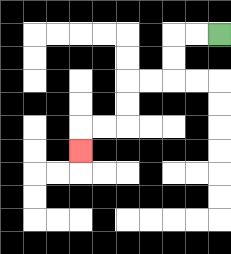{'start': '[9, 1]', 'end': '[3, 6]', 'path_directions': 'L,L,D,D,L,L,D,D,L,L,D', 'path_coordinates': '[[9, 1], [8, 1], [7, 1], [7, 2], [7, 3], [6, 3], [5, 3], [5, 4], [5, 5], [4, 5], [3, 5], [3, 6]]'}